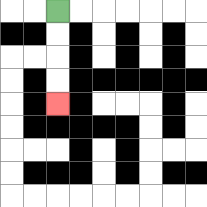{'start': '[2, 0]', 'end': '[2, 4]', 'path_directions': 'D,D,D,D', 'path_coordinates': '[[2, 0], [2, 1], [2, 2], [2, 3], [2, 4]]'}